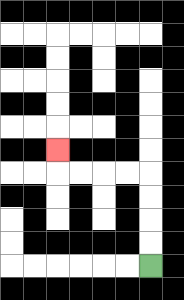{'start': '[6, 11]', 'end': '[2, 6]', 'path_directions': 'U,U,U,U,L,L,L,L,U', 'path_coordinates': '[[6, 11], [6, 10], [6, 9], [6, 8], [6, 7], [5, 7], [4, 7], [3, 7], [2, 7], [2, 6]]'}